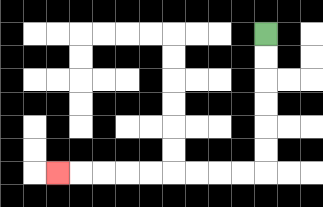{'start': '[11, 1]', 'end': '[2, 7]', 'path_directions': 'D,D,D,D,D,D,L,L,L,L,L,L,L,L,L', 'path_coordinates': '[[11, 1], [11, 2], [11, 3], [11, 4], [11, 5], [11, 6], [11, 7], [10, 7], [9, 7], [8, 7], [7, 7], [6, 7], [5, 7], [4, 7], [3, 7], [2, 7]]'}